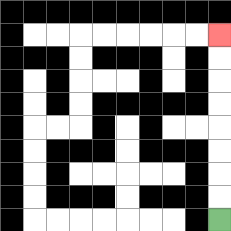{'start': '[9, 9]', 'end': '[9, 1]', 'path_directions': 'U,U,U,U,U,U,U,U', 'path_coordinates': '[[9, 9], [9, 8], [9, 7], [9, 6], [9, 5], [9, 4], [9, 3], [9, 2], [9, 1]]'}